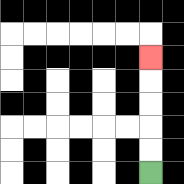{'start': '[6, 7]', 'end': '[6, 2]', 'path_directions': 'U,U,U,U,U', 'path_coordinates': '[[6, 7], [6, 6], [6, 5], [6, 4], [6, 3], [6, 2]]'}